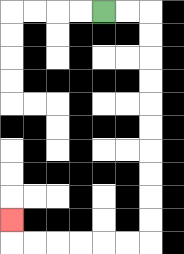{'start': '[4, 0]', 'end': '[0, 9]', 'path_directions': 'R,R,D,D,D,D,D,D,D,D,D,D,L,L,L,L,L,L,U', 'path_coordinates': '[[4, 0], [5, 0], [6, 0], [6, 1], [6, 2], [6, 3], [6, 4], [6, 5], [6, 6], [6, 7], [6, 8], [6, 9], [6, 10], [5, 10], [4, 10], [3, 10], [2, 10], [1, 10], [0, 10], [0, 9]]'}